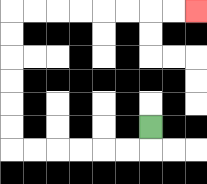{'start': '[6, 5]', 'end': '[8, 0]', 'path_directions': 'D,L,L,L,L,L,L,U,U,U,U,U,U,R,R,R,R,R,R,R,R', 'path_coordinates': '[[6, 5], [6, 6], [5, 6], [4, 6], [3, 6], [2, 6], [1, 6], [0, 6], [0, 5], [0, 4], [0, 3], [0, 2], [0, 1], [0, 0], [1, 0], [2, 0], [3, 0], [4, 0], [5, 0], [6, 0], [7, 0], [8, 0]]'}